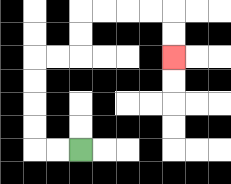{'start': '[3, 6]', 'end': '[7, 2]', 'path_directions': 'L,L,U,U,U,U,R,R,U,U,R,R,R,R,D,D', 'path_coordinates': '[[3, 6], [2, 6], [1, 6], [1, 5], [1, 4], [1, 3], [1, 2], [2, 2], [3, 2], [3, 1], [3, 0], [4, 0], [5, 0], [6, 0], [7, 0], [7, 1], [7, 2]]'}